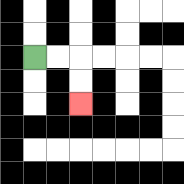{'start': '[1, 2]', 'end': '[3, 4]', 'path_directions': 'R,R,D,D', 'path_coordinates': '[[1, 2], [2, 2], [3, 2], [3, 3], [3, 4]]'}